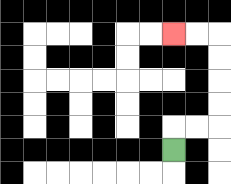{'start': '[7, 6]', 'end': '[7, 1]', 'path_directions': 'U,R,R,U,U,U,U,L,L', 'path_coordinates': '[[7, 6], [7, 5], [8, 5], [9, 5], [9, 4], [9, 3], [9, 2], [9, 1], [8, 1], [7, 1]]'}